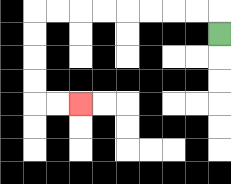{'start': '[9, 1]', 'end': '[3, 4]', 'path_directions': 'U,L,L,L,L,L,L,L,L,D,D,D,D,R,R', 'path_coordinates': '[[9, 1], [9, 0], [8, 0], [7, 0], [6, 0], [5, 0], [4, 0], [3, 0], [2, 0], [1, 0], [1, 1], [1, 2], [1, 3], [1, 4], [2, 4], [3, 4]]'}